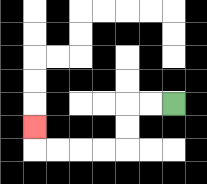{'start': '[7, 4]', 'end': '[1, 5]', 'path_directions': 'L,L,D,D,L,L,L,L,U', 'path_coordinates': '[[7, 4], [6, 4], [5, 4], [5, 5], [5, 6], [4, 6], [3, 6], [2, 6], [1, 6], [1, 5]]'}